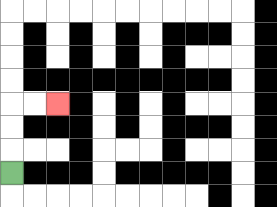{'start': '[0, 7]', 'end': '[2, 4]', 'path_directions': 'U,U,U,R,R', 'path_coordinates': '[[0, 7], [0, 6], [0, 5], [0, 4], [1, 4], [2, 4]]'}